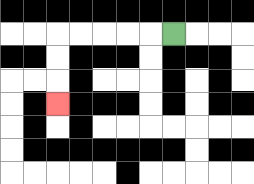{'start': '[7, 1]', 'end': '[2, 4]', 'path_directions': 'L,L,L,L,L,D,D,D', 'path_coordinates': '[[7, 1], [6, 1], [5, 1], [4, 1], [3, 1], [2, 1], [2, 2], [2, 3], [2, 4]]'}